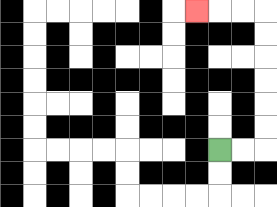{'start': '[9, 6]', 'end': '[8, 0]', 'path_directions': 'R,R,U,U,U,U,U,U,L,L,L', 'path_coordinates': '[[9, 6], [10, 6], [11, 6], [11, 5], [11, 4], [11, 3], [11, 2], [11, 1], [11, 0], [10, 0], [9, 0], [8, 0]]'}